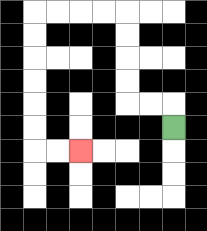{'start': '[7, 5]', 'end': '[3, 6]', 'path_directions': 'U,L,L,U,U,U,U,L,L,L,L,D,D,D,D,D,D,R,R', 'path_coordinates': '[[7, 5], [7, 4], [6, 4], [5, 4], [5, 3], [5, 2], [5, 1], [5, 0], [4, 0], [3, 0], [2, 0], [1, 0], [1, 1], [1, 2], [1, 3], [1, 4], [1, 5], [1, 6], [2, 6], [3, 6]]'}